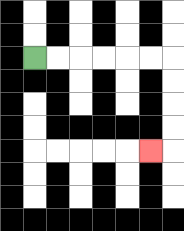{'start': '[1, 2]', 'end': '[6, 6]', 'path_directions': 'R,R,R,R,R,R,D,D,D,D,L', 'path_coordinates': '[[1, 2], [2, 2], [3, 2], [4, 2], [5, 2], [6, 2], [7, 2], [7, 3], [7, 4], [7, 5], [7, 6], [6, 6]]'}